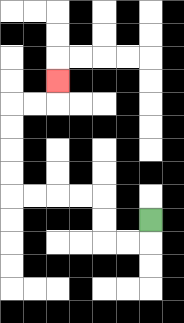{'start': '[6, 9]', 'end': '[2, 3]', 'path_directions': 'D,L,L,U,U,L,L,L,L,U,U,U,U,R,R,U', 'path_coordinates': '[[6, 9], [6, 10], [5, 10], [4, 10], [4, 9], [4, 8], [3, 8], [2, 8], [1, 8], [0, 8], [0, 7], [0, 6], [0, 5], [0, 4], [1, 4], [2, 4], [2, 3]]'}